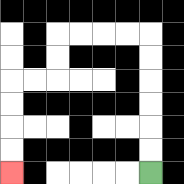{'start': '[6, 7]', 'end': '[0, 7]', 'path_directions': 'U,U,U,U,U,U,L,L,L,L,D,D,L,L,D,D,D,D', 'path_coordinates': '[[6, 7], [6, 6], [6, 5], [6, 4], [6, 3], [6, 2], [6, 1], [5, 1], [4, 1], [3, 1], [2, 1], [2, 2], [2, 3], [1, 3], [0, 3], [0, 4], [0, 5], [0, 6], [0, 7]]'}